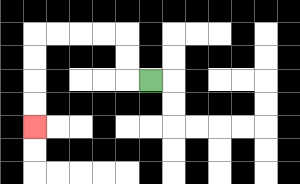{'start': '[6, 3]', 'end': '[1, 5]', 'path_directions': 'L,U,U,L,L,L,L,D,D,D,D', 'path_coordinates': '[[6, 3], [5, 3], [5, 2], [5, 1], [4, 1], [3, 1], [2, 1], [1, 1], [1, 2], [1, 3], [1, 4], [1, 5]]'}